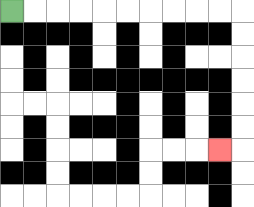{'start': '[0, 0]', 'end': '[9, 6]', 'path_directions': 'R,R,R,R,R,R,R,R,R,R,D,D,D,D,D,D,L', 'path_coordinates': '[[0, 0], [1, 0], [2, 0], [3, 0], [4, 0], [5, 0], [6, 0], [7, 0], [8, 0], [9, 0], [10, 0], [10, 1], [10, 2], [10, 3], [10, 4], [10, 5], [10, 6], [9, 6]]'}